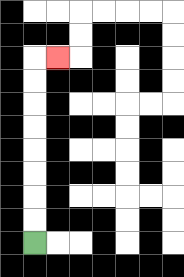{'start': '[1, 10]', 'end': '[2, 2]', 'path_directions': 'U,U,U,U,U,U,U,U,R', 'path_coordinates': '[[1, 10], [1, 9], [1, 8], [1, 7], [1, 6], [1, 5], [1, 4], [1, 3], [1, 2], [2, 2]]'}